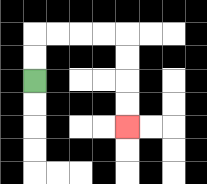{'start': '[1, 3]', 'end': '[5, 5]', 'path_directions': 'U,U,R,R,R,R,D,D,D,D', 'path_coordinates': '[[1, 3], [1, 2], [1, 1], [2, 1], [3, 1], [4, 1], [5, 1], [5, 2], [5, 3], [5, 4], [5, 5]]'}